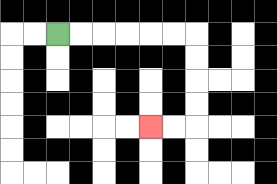{'start': '[2, 1]', 'end': '[6, 5]', 'path_directions': 'R,R,R,R,R,R,D,D,D,D,L,L', 'path_coordinates': '[[2, 1], [3, 1], [4, 1], [5, 1], [6, 1], [7, 1], [8, 1], [8, 2], [8, 3], [8, 4], [8, 5], [7, 5], [6, 5]]'}